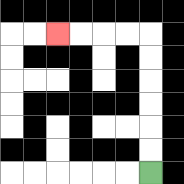{'start': '[6, 7]', 'end': '[2, 1]', 'path_directions': 'U,U,U,U,U,U,L,L,L,L', 'path_coordinates': '[[6, 7], [6, 6], [6, 5], [6, 4], [6, 3], [6, 2], [6, 1], [5, 1], [4, 1], [3, 1], [2, 1]]'}